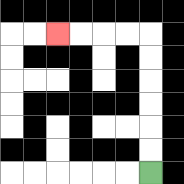{'start': '[6, 7]', 'end': '[2, 1]', 'path_directions': 'U,U,U,U,U,U,L,L,L,L', 'path_coordinates': '[[6, 7], [6, 6], [6, 5], [6, 4], [6, 3], [6, 2], [6, 1], [5, 1], [4, 1], [3, 1], [2, 1]]'}